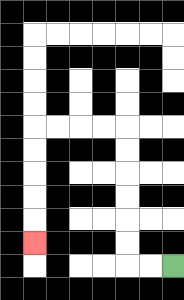{'start': '[7, 11]', 'end': '[1, 10]', 'path_directions': 'L,L,U,U,U,U,U,U,L,L,L,L,D,D,D,D,D', 'path_coordinates': '[[7, 11], [6, 11], [5, 11], [5, 10], [5, 9], [5, 8], [5, 7], [5, 6], [5, 5], [4, 5], [3, 5], [2, 5], [1, 5], [1, 6], [1, 7], [1, 8], [1, 9], [1, 10]]'}